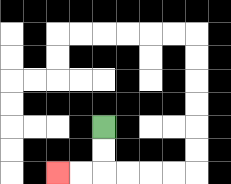{'start': '[4, 5]', 'end': '[2, 7]', 'path_directions': 'D,D,L,L', 'path_coordinates': '[[4, 5], [4, 6], [4, 7], [3, 7], [2, 7]]'}